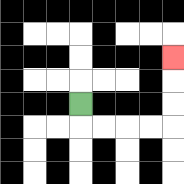{'start': '[3, 4]', 'end': '[7, 2]', 'path_directions': 'D,R,R,R,R,U,U,U', 'path_coordinates': '[[3, 4], [3, 5], [4, 5], [5, 5], [6, 5], [7, 5], [7, 4], [7, 3], [7, 2]]'}